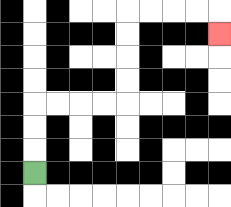{'start': '[1, 7]', 'end': '[9, 1]', 'path_directions': 'U,U,U,R,R,R,R,U,U,U,U,R,R,R,R,D', 'path_coordinates': '[[1, 7], [1, 6], [1, 5], [1, 4], [2, 4], [3, 4], [4, 4], [5, 4], [5, 3], [5, 2], [5, 1], [5, 0], [6, 0], [7, 0], [8, 0], [9, 0], [9, 1]]'}